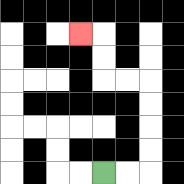{'start': '[4, 7]', 'end': '[3, 1]', 'path_directions': 'R,R,U,U,U,U,L,L,U,U,L', 'path_coordinates': '[[4, 7], [5, 7], [6, 7], [6, 6], [6, 5], [6, 4], [6, 3], [5, 3], [4, 3], [4, 2], [4, 1], [3, 1]]'}